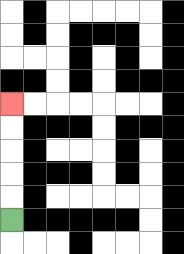{'start': '[0, 9]', 'end': '[0, 4]', 'path_directions': 'U,U,U,U,U', 'path_coordinates': '[[0, 9], [0, 8], [0, 7], [0, 6], [0, 5], [0, 4]]'}